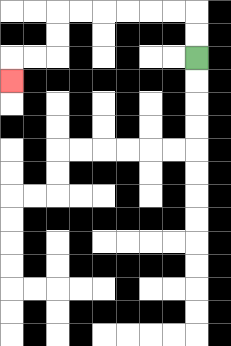{'start': '[8, 2]', 'end': '[0, 3]', 'path_directions': 'U,U,L,L,L,L,L,L,D,D,L,L,D', 'path_coordinates': '[[8, 2], [8, 1], [8, 0], [7, 0], [6, 0], [5, 0], [4, 0], [3, 0], [2, 0], [2, 1], [2, 2], [1, 2], [0, 2], [0, 3]]'}